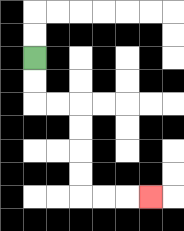{'start': '[1, 2]', 'end': '[6, 8]', 'path_directions': 'D,D,R,R,D,D,D,D,R,R,R', 'path_coordinates': '[[1, 2], [1, 3], [1, 4], [2, 4], [3, 4], [3, 5], [3, 6], [3, 7], [3, 8], [4, 8], [5, 8], [6, 8]]'}